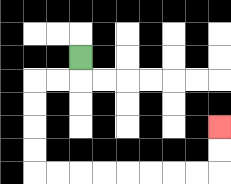{'start': '[3, 2]', 'end': '[9, 5]', 'path_directions': 'D,L,L,D,D,D,D,R,R,R,R,R,R,R,R,U,U', 'path_coordinates': '[[3, 2], [3, 3], [2, 3], [1, 3], [1, 4], [1, 5], [1, 6], [1, 7], [2, 7], [3, 7], [4, 7], [5, 7], [6, 7], [7, 7], [8, 7], [9, 7], [9, 6], [9, 5]]'}